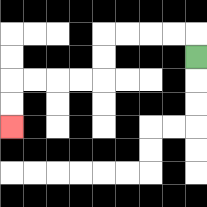{'start': '[8, 2]', 'end': '[0, 5]', 'path_directions': 'U,L,L,L,L,D,D,L,L,L,L,D,D', 'path_coordinates': '[[8, 2], [8, 1], [7, 1], [6, 1], [5, 1], [4, 1], [4, 2], [4, 3], [3, 3], [2, 3], [1, 3], [0, 3], [0, 4], [0, 5]]'}